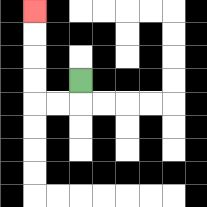{'start': '[3, 3]', 'end': '[1, 0]', 'path_directions': 'D,L,L,U,U,U,U', 'path_coordinates': '[[3, 3], [3, 4], [2, 4], [1, 4], [1, 3], [1, 2], [1, 1], [1, 0]]'}